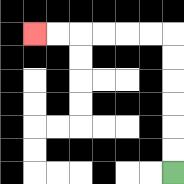{'start': '[7, 7]', 'end': '[1, 1]', 'path_directions': 'U,U,U,U,U,U,L,L,L,L,L,L', 'path_coordinates': '[[7, 7], [7, 6], [7, 5], [7, 4], [7, 3], [7, 2], [7, 1], [6, 1], [5, 1], [4, 1], [3, 1], [2, 1], [1, 1]]'}